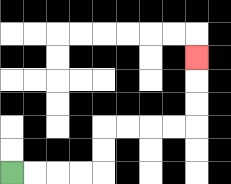{'start': '[0, 7]', 'end': '[8, 2]', 'path_directions': 'R,R,R,R,U,U,R,R,R,R,U,U,U', 'path_coordinates': '[[0, 7], [1, 7], [2, 7], [3, 7], [4, 7], [4, 6], [4, 5], [5, 5], [6, 5], [7, 5], [8, 5], [8, 4], [8, 3], [8, 2]]'}